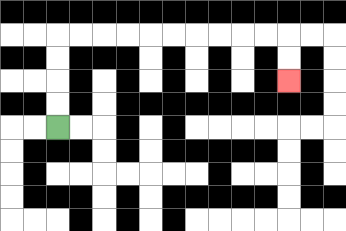{'start': '[2, 5]', 'end': '[12, 3]', 'path_directions': 'U,U,U,U,R,R,R,R,R,R,R,R,R,R,D,D', 'path_coordinates': '[[2, 5], [2, 4], [2, 3], [2, 2], [2, 1], [3, 1], [4, 1], [5, 1], [6, 1], [7, 1], [8, 1], [9, 1], [10, 1], [11, 1], [12, 1], [12, 2], [12, 3]]'}